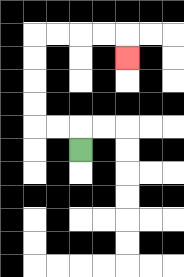{'start': '[3, 6]', 'end': '[5, 2]', 'path_directions': 'U,L,L,U,U,U,U,R,R,R,R,D', 'path_coordinates': '[[3, 6], [3, 5], [2, 5], [1, 5], [1, 4], [1, 3], [1, 2], [1, 1], [2, 1], [3, 1], [4, 1], [5, 1], [5, 2]]'}